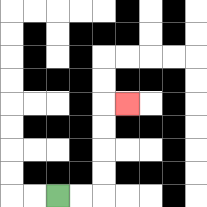{'start': '[2, 8]', 'end': '[5, 4]', 'path_directions': 'R,R,U,U,U,U,R', 'path_coordinates': '[[2, 8], [3, 8], [4, 8], [4, 7], [4, 6], [4, 5], [4, 4], [5, 4]]'}